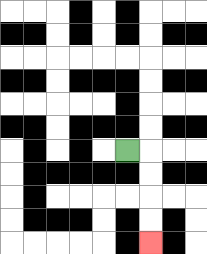{'start': '[5, 6]', 'end': '[6, 10]', 'path_directions': 'R,D,D,D,D', 'path_coordinates': '[[5, 6], [6, 6], [6, 7], [6, 8], [6, 9], [6, 10]]'}